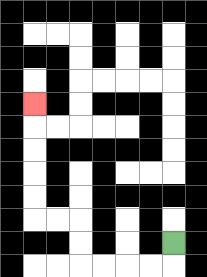{'start': '[7, 10]', 'end': '[1, 4]', 'path_directions': 'D,L,L,L,L,U,U,L,L,U,U,U,U,U', 'path_coordinates': '[[7, 10], [7, 11], [6, 11], [5, 11], [4, 11], [3, 11], [3, 10], [3, 9], [2, 9], [1, 9], [1, 8], [1, 7], [1, 6], [1, 5], [1, 4]]'}